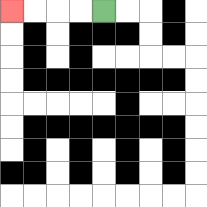{'start': '[4, 0]', 'end': '[0, 0]', 'path_directions': 'L,L,L,L', 'path_coordinates': '[[4, 0], [3, 0], [2, 0], [1, 0], [0, 0]]'}